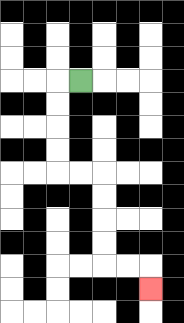{'start': '[3, 3]', 'end': '[6, 12]', 'path_directions': 'L,D,D,D,D,R,R,D,D,D,D,R,R,D', 'path_coordinates': '[[3, 3], [2, 3], [2, 4], [2, 5], [2, 6], [2, 7], [3, 7], [4, 7], [4, 8], [4, 9], [4, 10], [4, 11], [5, 11], [6, 11], [6, 12]]'}